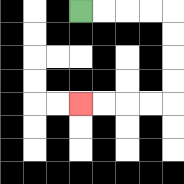{'start': '[3, 0]', 'end': '[3, 4]', 'path_directions': 'R,R,R,R,D,D,D,D,L,L,L,L', 'path_coordinates': '[[3, 0], [4, 0], [5, 0], [6, 0], [7, 0], [7, 1], [7, 2], [7, 3], [7, 4], [6, 4], [5, 4], [4, 4], [3, 4]]'}